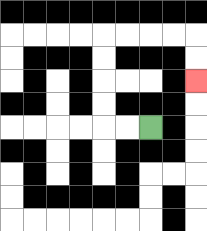{'start': '[6, 5]', 'end': '[8, 3]', 'path_directions': 'L,L,U,U,U,U,R,R,R,R,D,D', 'path_coordinates': '[[6, 5], [5, 5], [4, 5], [4, 4], [4, 3], [4, 2], [4, 1], [5, 1], [6, 1], [7, 1], [8, 1], [8, 2], [8, 3]]'}